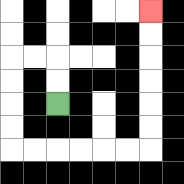{'start': '[2, 4]', 'end': '[6, 0]', 'path_directions': 'U,U,L,L,D,D,D,D,R,R,R,R,R,R,U,U,U,U,U,U', 'path_coordinates': '[[2, 4], [2, 3], [2, 2], [1, 2], [0, 2], [0, 3], [0, 4], [0, 5], [0, 6], [1, 6], [2, 6], [3, 6], [4, 6], [5, 6], [6, 6], [6, 5], [6, 4], [6, 3], [6, 2], [6, 1], [6, 0]]'}